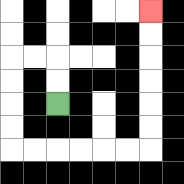{'start': '[2, 4]', 'end': '[6, 0]', 'path_directions': 'U,U,L,L,D,D,D,D,R,R,R,R,R,R,U,U,U,U,U,U', 'path_coordinates': '[[2, 4], [2, 3], [2, 2], [1, 2], [0, 2], [0, 3], [0, 4], [0, 5], [0, 6], [1, 6], [2, 6], [3, 6], [4, 6], [5, 6], [6, 6], [6, 5], [6, 4], [6, 3], [6, 2], [6, 1], [6, 0]]'}